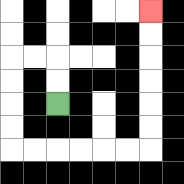{'start': '[2, 4]', 'end': '[6, 0]', 'path_directions': 'U,U,L,L,D,D,D,D,R,R,R,R,R,R,U,U,U,U,U,U', 'path_coordinates': '[[2, 4], [2, 3], [2, 2], [1, 2], [0, 2], [0, 3], [0, 4], [0, 5], [0, 6], [1, 6], [2, 6], [3, 6], [4, 6], [5, 6], [6, 6], [6, 5], [6, 4], [6, 3], [6, 2], [6, 1], [6, 0]]'}